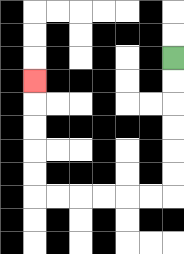{'start': '[7, 2]', 'end': '[1, 3]', 'path_directions': 'D,D,D,D,D,D,L,L,L,L,L,L,U,U,U,U,U', 'path_coordinates': '[[7, 2], [7, 3], [7, 4], [7, 5], [7, 6], [7, 7], [7, 8], [6, 8], [5, 8], [4, 8], [3, 8], [2, 8], [1, 8], [1, 7], [1, 6], [1, 5], [1, 4], [1, 3]]'}